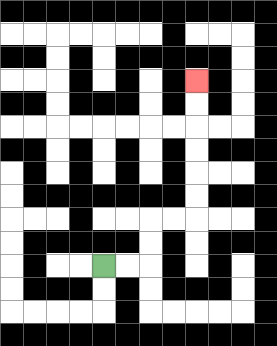{'start': '[4, 11]', 'end': '[8, 3]', 'path_directions': 'R,R,U,U,R,R,U,U,U,U,U,U', 'path_coordinates': '[[4, 11], [5, 11], [6, 11], [6, 10], [6, 9], [7, 9], [8, 9], [8, 8], [8, 7], [8, 6], [8, 5], [8, 4], [8, 3]]'}